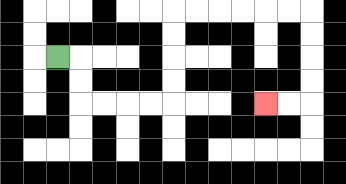{'start': '[2, 2]', 'end': '[11, 4]', 'path_directions': 'R,D,D,R,R,R,R,U,U,U,U,R,R,R,R,R,R,D,D,D,D,L,L', 'path_coordinates': '[[2, 2], [3, 2], [3, 3], [3, 4], [4, 4], [5, 4], [6, 4], [7, 4], [7, 3], [7, 2], [7, 1], [7, 0], [8, 0], [9, 0], [10, 0], [11, 0], [12, 0], [13, 0], [13, 1], [13, 2], [13, 3], [13, 4], [12, 4], [11, 4]]'}